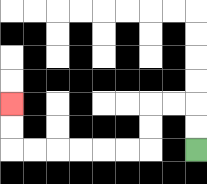{'start': '[8, 6]', 'end': '[0, 4]', 'path_directions': 'U,U,L,L,D,D,L,L,L,L,L,L,U,U', 'path_coordinates': '[[8, 6], [8, 5], [8, 4], [7, 4], [6, 4], [6, 5], [6, 6], [5, 6], [4, 6], [3, 6], [2, 6], [1, 6], [0, 6], [0, 5], [0, 4]]'}